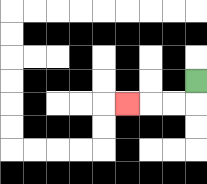{'start': '[8, 3]', 'end': '[5, 4]', 'path_directions': 'D,L,L,L', 'path_coordinates': '[[8, 3], [8, 4], [7, 4], [6, 4], [5, 4]]'}